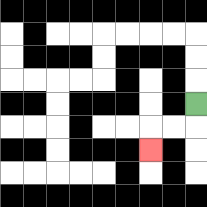{'start': '[8, 4]', 'end': '[6, 6]', 'path_directions': 'D,L,L,D', 'path_coordinates': '[[8, 4], [8, 5], [7, 5], [6, 5], [6, 6]]'}